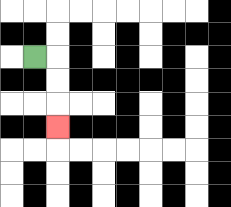{'start': '[1, 2]', 'end': '[2, 5]', 'path_directions': 'R,D,D,D', 'path_coordinates': '[[1, 2], [2, 2], [2, 3], [2, 4], [2, 5]]'}